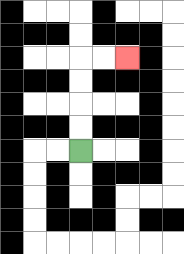{'start': '[3, 6]', 'end': '[5, 2]', 'path_directions': 'U,U,U,U,R,R', 'path_coordinates': '[[3, 6], [3, 5], [3, 4], [3, 3], [3, 2], [4, 2], [5, 2]]'}